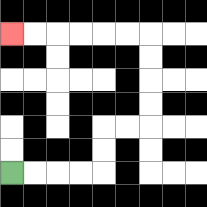{'start': '[0, 7]', 'end': '[0, 1]', 'path_directions': 'R,R,R,R,U,U,R,R,U,U,U,U,L,L,L,L,L,L', 'path_coordinates': '[[0, 7], [1, 7], [2, 7], [3, 7], [4, 7], [4, 6], [4, 5], [5, 5], [6, 5], [6, 4], [6, 3], [6, 2], [6, 1], [5, 1], [4, 1], [3, 1], [2, 1], [1, 1], [0, 1]]'}